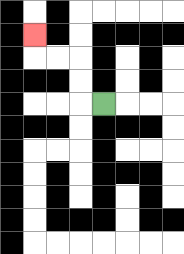{'start': '[4, 4]', 'end': '[1, 1]', 'path_directions': 'L,U,U,L,L,U', 'path_coordinates': '[[4, 4], [3, 4], [3, 3], [3, 2], [2, 2], [1, 2], [1, 1]]'}